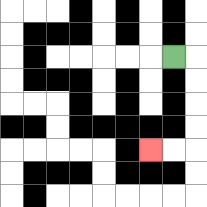{'start': '[7, 2]', 'end': '[6, 6]', 'path_directions': 'R,D,D,D,D,L,L', 'path_coordinates': '[[7, 2], [8, 2], [8, 3], [8, 4], [8, 5], [8, 6], [7, 6], [6, 6]]'}